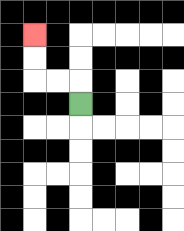{'start': '[3, 4]', 'end': '[1, 1]', 'path_directions': 'U,L,L,U,U', 'path_coordinates': '[[3, 4], [3, 3], [2, 3], [1, 3], [1, 2], [1, 1]]'}